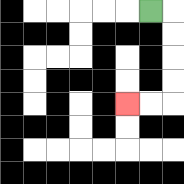{'start': '[6, 0]', 'end': '[5, 4]', 'path_directions': 'R,D,D,D,D,L,L', 'path_coordinates': '[[6, 0], [7, 0], [7, 1], [7, 2], [7, 3], [7, 4], [6, 4], [5, 4]]'}